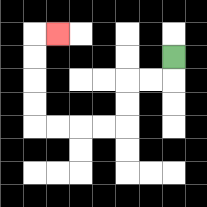{'start': '[7, 2]', 'end': '[2, 1]', 'path_directions': 'D,L,L,D,D,L,L,L,L,U,U,U,U,R', 'path_coordinates': '[[7, 2], [7, 3], [6, 3], [5, 3], [5, 4], [5, 5], [4, 5], [3, 5], [2, 5], [1, 5], [1, 4], [1, 3], [1, 2], [1, 1], [2, 1]]'}